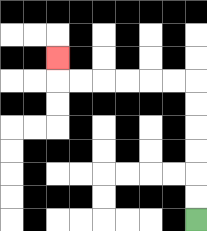{'start': '[8, 9]', 'end': '[2, 2]', 'path_directions': 'U,U,U,U,U,U,L,L,L,L,L,L,U', 'path_coordinates': '[[8, 9], [8, 8], [8, 7], [8, 6], [8, 5], [8, 4], [8, 3], [7, 3], [6, 3], [5, 3], [4, 3], [3, 3], [2, 3], [2, 2]]'}